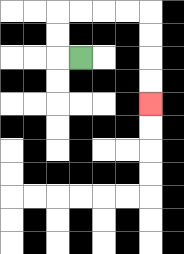{'start': '[3, 2]', 'end': '[6, 4]', 'path_directions': 'L,U,U,R,R,R,R,D,D,D,D', 'path_coordinates': '[[3, 2], [2, 2], [2, 1], [2, 0], [3, 0], [4, 0], [5, 0], [6, 0], [6, 1], [6, 2], [6, 3], [6, 4]]'}